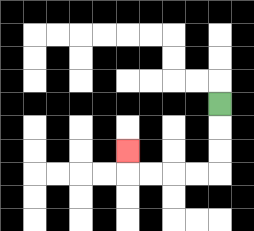{'start': '[9, 4]', 'end': '[5, 6]', 'path_directions': 'D,D,D,L,L,L,L,U', 'path_coordinates': '[[9, 4], [9, 5], [9, 6], [9, 7], [8, 7], [7, 7], [6, 7], [5, 7], [5, 6]]'}